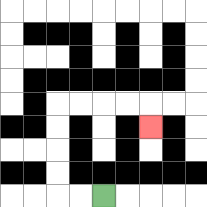{'start': '[4, 8]', 'end': '[6, 5]', 'path_directions': 'L,L,U,U,U,U,R,R,R,R,D', 'path_coordinates': '[[4, 8], [3, 8], [2, 8], [2, 7], [2, 6], [2, 5], [2, 4], [3, 4], [4, 4], [5, 4], [6, 4], [6, 5]]'}